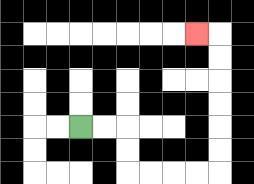{'start': '[3, 5]', 'end': '[8, 1]', 'path_directions': 'R,R,D,D,R,R,R,R,U,U,U,U,U,U,L', 'path_coordinates': '[[3, 5], [4, 5], [5, 5], [5, 6], [5, 7], [6, 7], [7, 7], [8, 7], [9, 7], [9, 6], [9, 5], [9, 4], [9, 3], [9, 2], [9, 1], [8, 1]]'}